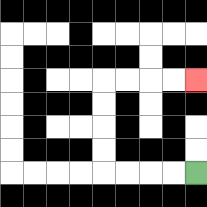{'start': '[8, 7]', 'end': '[8, 3]', 'path_directions': 'L,L,L,L,U,U,U,U,R,R,R,R', 'path_coordinates': '[[8, 7], [7, 7], [6, 7], [5, 7], [4, 7], [4, 6], [4, 5], [4, 4], [4, 3], [5, 3], [6, 3], [7, 3], [8, 3]]'}